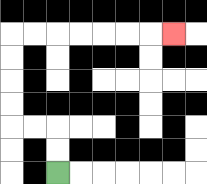{'start': '[2, 7]', 'end': '[7, 1]', 'path_directions': 'U,U,L,L,U,U,U,U,R,R,R,R,R,R,R', 'path_coordinates': '[[2, 7], [2, 6], [2, 5], [1, 5], [0, 5], [0, 4], [0, 3], [0, 2], [0, 1], [1, 1], [2, 1], [3, 1], [4, 1], [5, 1], [6, 1], [7, 1]]'}